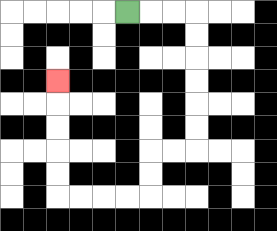{'start': '[5, 0]', 'end': '[2, 3]', 'path_directions': 'R,R,R,D,D,D,D,D,D,L,L,D,D,L,L,L,L,U,U,U,U,U', 'path_coordinates': '[[5, 0], [6, 0], [7, 0], [8, 0], [8, 1], [8, 2], [8, 3], [8, 4], [8, 5], [8, 6], [7, 6], [6, 6], [6, 7], [6, 8], [5, 8], [4, 8], [3, 8], [2, 8], [2, 7], [2, 6], [2, 5], [2, 4], [2, 3]]'}